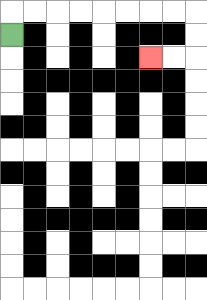{'start': '[0, 1]', 'end': '[6, 2]', 'path_directions': 'U,R,R,R,R,R,R,R,R,D,D,L,L', 'path_coordinates': '[[0, 1], [0, 0], [1, 0], [2, 0], [3, 0], [4, 0], [5, 0], [6, 0], [7, 0], [8, 0], [8, 1], [8, 2], [7, 2], [6, 2]]'}